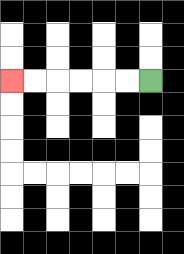{'start': '[6, 3]', 'end': '[0, 3]', 'path_directions': 'L,L,L,L,L,L', 'path_coordinates': '[[6, 3], [5, 3], [4, 3], [3, 3], [2, 3], [1, 3], [0, 3]]'}